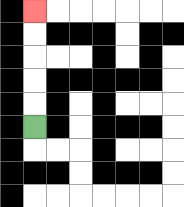{'start': '[1, 5]', 'end': '[1, 0]', 'path_directions': 'U,U,U,U,U', 'path_coordinates': '[[1, 5], [1, 4], [1, 3], [1, 2], [1, 1], [1, 0]]'}